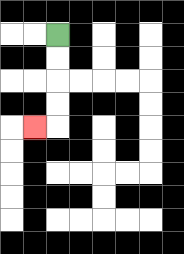{'start': '[2, 1]', 'end': '[1, 5]', 'path_directions': 'D,D,D,D,L', 'path_coordinates': '[[2, 1], [2, 2], [2, 3], [2, 4], [2, 5], [1, 5]]'}